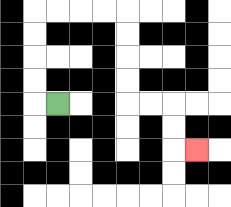{'start': '[2, 4]', 'end': '[8, 6]', 'path_directions': 'L,U,U,U,U,R,R,R,R,D,D,D,D,R,R,D,D,R', 'path_coordinates': '[[2, 4], [1, 4], [1, 3], [1, 2], [1, 1], [1, 0], [2, 0], [3, 0], [4, 0], [5, 0], [5, 1], [5, 2], [5, 3], [5, 4], [6, 4], [7, 4], [7, 5], [7, 6], [8, 6]]'}